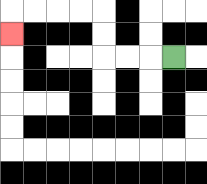{'start': '[7, 2]', 'end': '[0, 1]', 'path_directions': 'L,L,L,U,U,L,L,L,L,D', 'path_coordinates': '[[7, 2], [6, 2], [5, 2], [4, 2], [4, 1], [4, 0], [3, 0], [2, 0], [1, 0], [0, 0], [0, 1]]'}